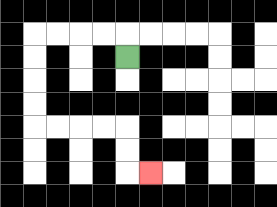{'start': '[5, 2]', 'end': '[6, 7]', 'path_directions': 'U,L,L,L,L,D,D,D,D,R,R,R,R,D,D,R', 'path_coordinates': '[[5, 2], [5, 1], [4, 1], [3, 1], [2, 1], [1, 1], [1, 2], [1, 3], [1, 4], [1, 5], [2, 5], [3, 5], [4, 5], [5, 5], [5, 6], [5, 7], [6, 7]]'}